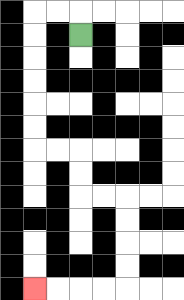{'start': '[3, 1]', 'end': '[1, 12]', 'path_directions': 'U,L,L,D,D,D,D,D,D,R,R,D,D,R,R,D,D,D,D,L,L,L,L', 'path_coordinates': '[[3, 1], [3, 0], [2, 0], [1, 0], [1, 1], [1, 2], [1, 3], [1, 4], [1, 5], [1, 6], [2, 6], [3, 6], [3, 7], [3, 8], [4, 8], [5, 8], [5, 9], [5, 10], [5, 11], [5, 12], [4, 12], [3, 12], [2, 12], [1, 12]]'}